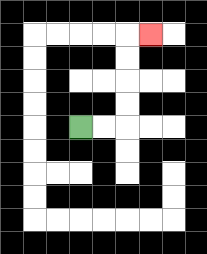{'start': '[3, 5]', 'end': '[6, 1]', 'path_directions': 'R,R,U,U,U,U,R', 'path_coordinates': '[[3, 5], [4, 5], [5, 5], [5, 4], [5, 3], [5, 2], [5, 1], [6, 1]]'}